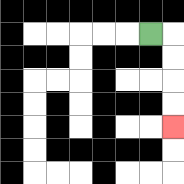{'start': '[6, 1]', 'end': '[7, 5]', 'path_directions': 'R,D,D,D,D', 'path_coordinates': '[[6, 1], [7, 1], [7, 2], [7, 3], [7, 4], [7, 5]]'}